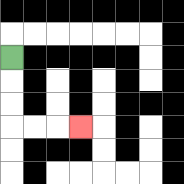{'start': '[0, 2]', 'end': '[3, 5]', 'path_directions': 'D,D,D,R,R,R', 'path_coordinates': '[[0, 2], [0, 3], [0, 4], [0, 5], [1, 5], [2, 5], [3, 5]]'}